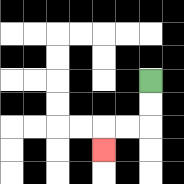{'start': '[6, 3]', 'end': '[4, 6]', 'path_directions': 'D,D,L,L,D', 'path_coordinates': '[[6, 3], [6, 4], [6, 5], [5, 5], [4, 5], [4, 6]]'}